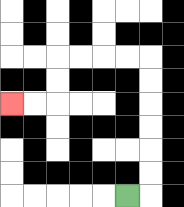{'start': '[5, 8]', 'end': '[0, 4]', 'path_directions': 'R,U,U,U,U,U,U,L,L,L,L,D,D,L,L', 'path_coordinates': '[[5, 8], [6, 8], [6, 7], [6, 6], [6, 5], [6, 4], [6, 3], [6, 2], [5, 2], [4, 2], [3, 2], [2, 2], [2, 3], [2, 4], [1, 4], [0, 4]]'}